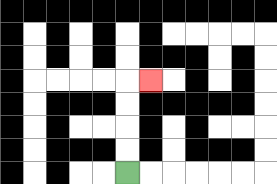{'start': '[5, 7]', 'end': '[6, 3]', 'path_directions': 'U,U,U,U,R', 'path_coordinates': '[[5, 7], [5, 6], [5, 5], [5, 4], [5, 3], [6, 3]]'}